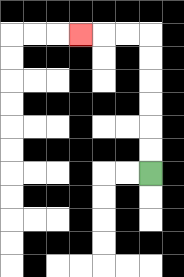{'start': '[6, 7]', 'end': '[3, 1]', 'path_directions': 'U,U,U,U,U,U,L,L,L', 'path_coordinates': '[[6, 7], [6, 6], [6, 5], [6, 4], [6, 3], [6, 2], [6, 1], [5, 1], [4, 1], [3, 1]]'}